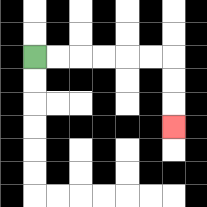{'start': '[1, 2]', 'end': '[7, 5]', 'path_directions': 'R,R,R,R,R,R,D,D,D', 'path_coordinates': '[[1, 2], [2, 2], [3, 2], [4, 2], [5, 2], [6, 2], [7, 2], [7, 3], [7, 4], [7, 5]]'}